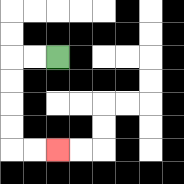{'start': '[2, 2]', 'end': '[2, 6]', 'path_directions': 'L,L,D,D,D,D,R,R', 'path_coordinates': '[[2, 2], [1, 2], [0, 2], [0, 3], [0, 4], [0, 5], [0, 6], [1, 6], [2, 6]]'}